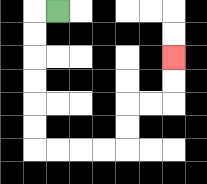{'start': '[2, 0]', 'end': '[7, 2]', 'path_directions': 'L,D,D,D,D,D,D,R,R,R,R,U,U,R,R,U,U', 'path_coordinates': '[[2, 0], [1, 0], [1, 1], [1, 2], [1, 3], [1, 4], [1, 5], [1, 6], [2, 6], [3, 6], [4, 6], [5, 6], [5, 5], [5, 4], [6, 4], [7, 4], [7, 3], [7, 2]]'}